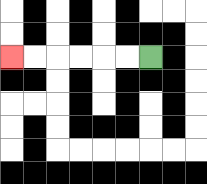{'start': '[6, 2]', 'end': '[0, 2]', 'path_directions': 'L,L,L,L,L,L', 'path_coordinates': '[[6, 2], [5, 2], [4, 2], [3, 2], [2, 2], [1, 2], [0, 2]]'}